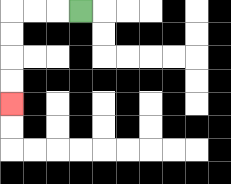{'start': '[3, 0]', 'end': '[0, 4]', 'path_directions': 'L,L,L,D,D,D,D', 'path_coordinates': '[[3, 0], [2, 0], [1, 0], [0, 0], [0, 1], [0, 2], [0, 3], [0, 4]]'}